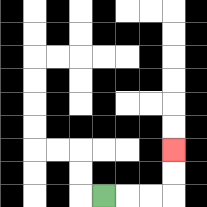{'start': '[4, 8]', 'end': '[7, 6]', 'path_directions': 'R,R,R,U,U', 'path_coordinates': '[[4, 8], [5, 8], [6, 8], [7, 8], [7, 7], [7, 6]]'}